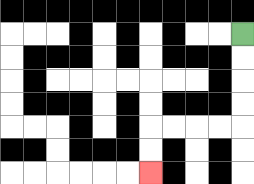{'start': '[10, 1]', 'end': '[6, 7]', 'path_directions': 'D,D,D,D,L,L,L,L,D,D', 'path_coordinates': '[[10, 1], [10, 2], [10, 3], [10, 4], [10, 5], [9, 5], [8, 5], [7, 5], [6, 5], [6, 6], [6, 7]]'}